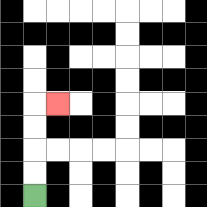{'start': '[1, 8]', 'end': '[2, 4]', 'path_directions': 'U,U,U,U,R', 'path_coordinates': '[[1, 8], [1, 7], [1, 6], [1, 5], [1, 4], [2, 4]]'}